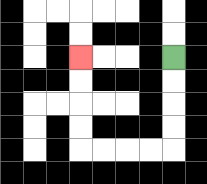{'start': '[7, 2]', 'end': '[3, 2]', 'path_directions': 'D,D,D,D,L,L,L,L,U,U,U,U', 'path_coordinates': '[[7, 2], [7, 3], [7, 4], [7, 5], [7, 6], [6, 6], [5, 6], [4, 6], [3, 6], [3, 5], [3, 4], [3, 3], [3, 2]]'}